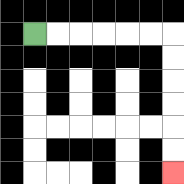{'start': '[1, 1]', 'end': '[7, 7]', 'path_directions': 'R,R,R,R,R,R,D,D,D,D,D,D', 'path_coordinates': '[[1, 1], [2, 1], [3, 1], [4, 1], [5, 1], [6, 1], [7, 1], [7, 2], [7, 3], [7, 4], [7, 5], [7, 6], [7, 7]]'}